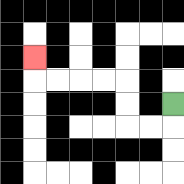{'start': '[7, 4]', 'end': '[1, 2]', 'path_directions': 'D,L,L,U,U,L,L,L,L,U', 'path_coordinates': '[[7, 4], [7, 5], [6, 5], [5, 5], [5, 4], [5, 3], [4, 3], [3, 3], [2, 3], [1, 3], [1, 2]]'}